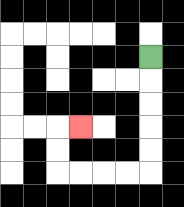{'start': '[6, 2]', 'end': '[3, 5]', 'path_directions': 'D,D,D,D,D,L,L,L,L,U,U,R', 'path_coordinates': '[[6, 2], [6, 3], [6, 4], [6, 5], [6, 6], [6, 7], [5, 7], [4, 7], [3, 7], [2, 7], [2, 6], [2, 5], [3, 5]]'}